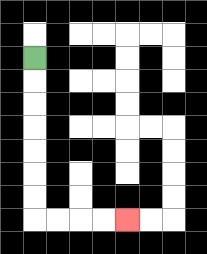{'start': '[1, 2]', 'end': '[5, 9]', 'path_directions': 'D,D,D,D,D,D,D,R,R,R,R', 'path_coordinates': '[[1, 2], [1, 3], [1, 4], [1, 5], [1, 6], [1, 7], [1, 8], [1, 9], [2, 9], [3, 9], [4, 9], [5, 9]]'}